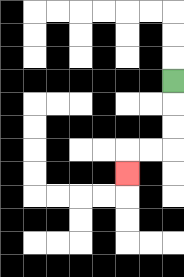{'start': '[7, 3]', 'end': '[5, 7]', 'path_directions': 'D,D,D,L,L,D', 'path_coordinates': '[[7, 3], [7, 4], [7, 5], [7, 6], [6, 6], [5, 6], [5, 7]]'}